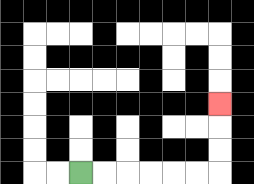{'start': '[3, 7]', 'end': '[9, 4]', 'path_directions': 'R,R,R,R,R,R,U,U,U', 'path_coordinates': '[[3, 7], [4, 7], [5, 7], [6, 7], [7, 7], [8, 7], [9, 7], [9, 6], [9, 5], [9, 4]]'}